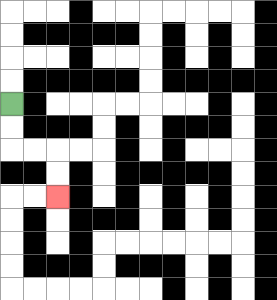{'start': '[0, 4]', 'end': '[2, 8]', 'path_directions': 'D,D,R,R,D,D', 'path_coordinates': '[[0, 4], [0, 5], [0, 6], [1, 6], [2, 6], [2, 7], [2, 8]]'}